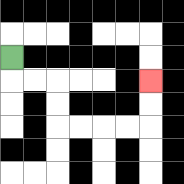{'start': '[0, 2]', 'end': '[6, 3]', 'path_directions': 'D,R,R,D,D,R,R,R,R,U,U', 'path_coordinates': '[[0, 2], [0, 3], [1, 3], [2, 3], [2, 4], [2, 5], [3, 5], [4, 5], [5, 5], [6, 5], [6, 4], [6, 3]]'}